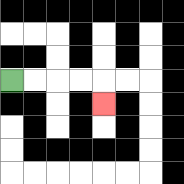{'start': '[0, 3]', 'end': '[4, 4]', 'path_directions': 'R,R,R,R,D', 'path_coordinates': '[[0, 3], [1, 3], [2, 3], [3, 3], [4, 3], [4, 4]]'}